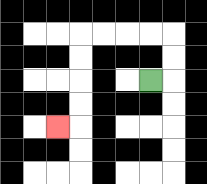{'start': '[6, 3]', 'end': '[2, 5]', 'path_directions': 'R,U,U,L,L,L,L,D,D,D,D,L', 'path_coordinates': '[[6, 3], [7, 3], [7, 2], [7, 1], [6, 1], [5, 1], [4, 1], [3, 1], [3, 2], [3, 3], [3, 4], [3, 5], [2, 5]]'}